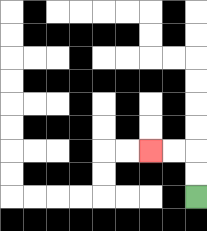{'start': '[8, 8]', 'end': '[6, 6]', 'path_directions': 'U,U,L,L', 'path_coordinates': '[[8, 8], [8, 7], [8, 6], [7, 6], [6, 6]]'}